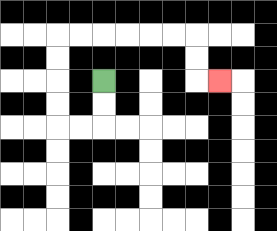{'start': '[4, 3]', 'end': '[9, 3]', 'path_directions': 'D,D,L,L,U,U,U,U,R,R,R,R,R,R,D,D,R', 'path_coordinates': '[[4, 3], [4, 4], [4, 5], [3, 5], [2, 5], [2, 4], [2, 3], [2, 2], [2, 1], [3, 1], [4, 1], [5, 1], [6, 1], [7, 1], [8, 1], [8, 2], [8, 3], [9, 3]]'}